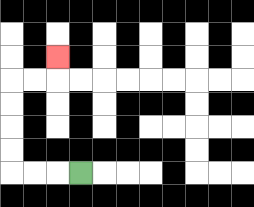{'start': '[3, 7]', 'end': '[2, 2]', 'path_directions': 'L,L,L,U,U,U,U,R,R,U', 'path_coordinates': '[[3, 7], [2, 7], [1, 7], [0, 7], [0, 6], [0, 5], [0, 4], [0, 3], [1, 3], [2, 3], [2, 2]]'}